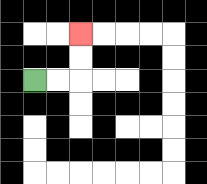{'start': '[1, 3]', 'end': '[3, 1]', 'path_directions': 'R,R,U,U', 'path_coordinates': '[[1, 3], [2, 3], [3, 3], [3, 2], [3, 1]]'}